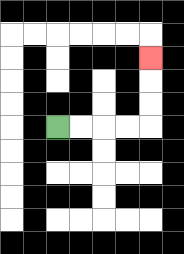{'start': '[2, 5]', 'end': '[6, 2]', 'path_directions': 'R,R,R,R,U,U,U', 'path_coordinates': '[[2, 5], [3, 5], [4, 5], [5, 5], [6, 5], [6, 4], [6, 3], [6, 2]]'}